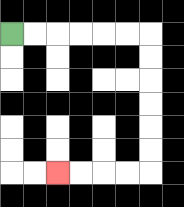{'start': '[0, 1]', 'end': '[2, 7]', 'path_directions': 'R,R,R,R,R,R,D,D,D,D,D,D,L,L,L,L', 'path_coordinates': '[[0, 1], [1, 1], [2, 1], [3, 1], [4, 1], [5, 1], [6, 1], [6, 2], [6, 3], [6, 4], [6, 5], [6, 6], [6, 7], [5, 7], [4, 7], [3, 7], [2, 7]]'}